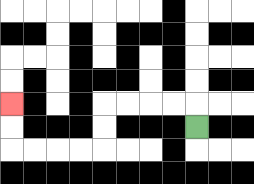{'start': '[8, 5]', 'end': '[0, 4]', 'path_directions': 'U,L,L,L,L,D,D,L,L,L,L,U,U', 'path_coordinates': '[[8, 5], [8, 4], [7, 4], [6, 4], [5, 4], [4, 4], [4, 5], [4, 6], [3, 6], [2, 6], [1, 6], [0, 6], [0, 5], [0, 4]]'}